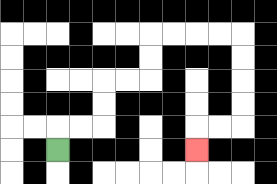{'start': '[2, 6]', 'end': '[8, 6]', 'path_directions': 'U,R,R,U,U,R,R,U,U,R,R,R,R,D,D,D,D,L,L,D', 'path_coordinates': '[[2, 6], [2, 5], [3, 5], [4, 5], [4, 4], [4, 3], [5, 3], [6, 3], [6, 2], [6, 1], [7, 1], [8, 1], [9, 1], [10, 1], [10, 2], [10, 3], [10, 4], [10, 5], [9, 5], [8, 5], [8, 6]]'}